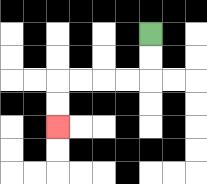{'start': '[6, 1]', 'end': '[2, 5]', 'path_directions': 'D,D,L,L,L,L,D,D', 'path_coordinates': '[[6, 1], [6, 2], [6, 3], [5, 3], [4, 3], [3, 3], [2, 3], [2, 4], [2, 5]]'}